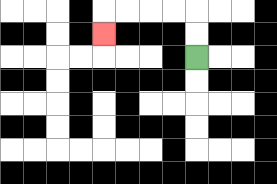{'start': '[8, 2]', 'end': '[4, 1]', 'path_directions': 'U,U,L,L,L,L,D', 'path_coordinates': '[[8, 2], [8, 1], [8, 0], [7, 0], [6, 0], [5, 0], [4, 0], [4, 1]]'}